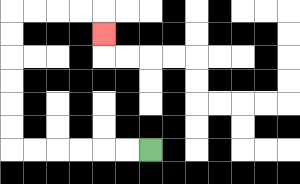{'start': '[6, 6]', 'end': '[4, 1]', 'path_directions': 'L,L,L,L,L,L,U,U,U,U,U,U,R,R,R,R,D', 'path_coordinates': '[[6, 6], [5, 6], [4, 6], [3, 6], [2, 6], [1, 6], [0, 6], [0, 5], [0, 4], [0, 3], [0, 2], [0, 1], [0, 0], [1, 0], [2, 0], [3, 0], [4, 0], [4, 1]]'}